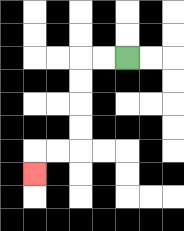{'start': '[5, 2]', 'end': '[1, 7]', 'path_directions': 'L,L,D,D,D,D,L,L,D', 'path_coordinates': '[[5, 2], [4, 2], [3, 2], [3, 3], [3, 4], [3, 5], [3, 6], [2, 6], [1, 6], [1, 7]]'}